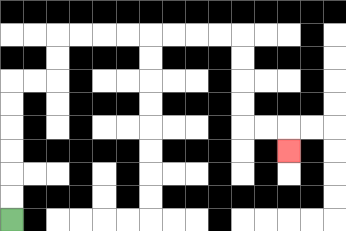{'start': '[0, 9]', 'end': '[12, 6]', 'path_directions': 'U,U,U,U,U,U,R,R,U,U,R,R,R,R,R,R,R,R,D,D,D,D,R,R,D', 'path_coordinates': '[[0, 9], [0, 8], [0, 7], [0, 6], [0, 5], [0, 4], [0, 3], [1, 3], [2, 3], [2, 2], [2, 1], [3, 1], [4, 1], [5, 1], [6, 1], [7, 1], [8, 1], [9, 1], [10, 1], [10, 2], [10, 3], [10, 4], [10, 5], [11, 5], [12, 5], [12, 6]]'}